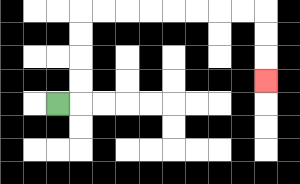{'start': '[2, 4]', 'end': '[11, 3]', 'path_directions': 'R,U,U,U,U,R,R,R,R,R,R,R,R,D,D,D', 'path_coordinates': '[[2, 4], [3, 4], [3, 3], [3, 2], [3, 1], [3, 0], [4, 0], [5, 0], [6, 0], [7, 0], [8, 0], [9, 0], [10, 0], [11, 0], [11, 1], [11, 2], [11, 3]]'}